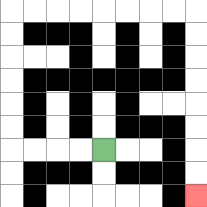{'start': '[4, 6]', 'end': '[8, 8]', 'path_directions': 'L,L,L,L,U,U,U,U,U,U,R,R,R,R,R,R,R,R,D,D,D,D,D,D,D,D', 'path_coordinates': '[[4, 6], [3, 6], [2, 6], [1, 6], [0, 6], [0, 5], [0, 4], [0, 3], [0, 2], [0, 1], [0, 0], [1, 0], [2, 0], [3, 0], [4, 0], [5, 0], [6, 0], [7, 0], [8, 0], [8, 1], [8, 2], [8, 3], [8, 4], [8, 5], [8, 6], [8, 7], [8, 8]]'}